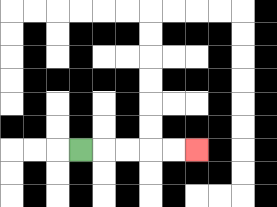{'start': '[3, 6]', 'end': '[8, 6]', 'path_directions': 'R,R,R,R,R', 'path_coordinates': '[[3, 6], [4, 6], [5, 6], [6, 6], [7, 6], [8, 6]]'}